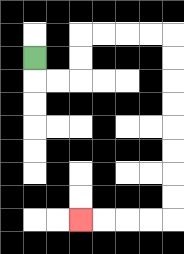{'start': '[1, 2]', 'end': '[3, 9]', 'path_directions': 'D,R,R,U,U,R,R,R,R,D,D,D,D,D,D,D,D,L,L,L,L', 'path_coordinates': '[[1, 2], [1, 3], [2, 3], [3, 3], [3, 2], [3, 1], [4, 1], [5, 1], [6, 1], [7, 1], [7, 2], [7, 3], [7, 4], [7, 5], [7, 6], [7, 7], [7, 8], [7, 9], [6, 9], [5, 9], [4, 9], [3, 9]]'}